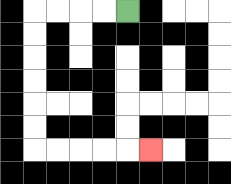{'start': '[5, 0]', 'end': '[6, 6]', 'path_directions': 'L,L,L,L,D,D,D,D,D,D,R,R,R,R,R', 'path_coordinates': '[[5, 0], [4, 0], [3, 0], [2, 0], [1, 0], [1, 1], [1, 2], [1, 3], [1, 4], [1, 5], [1, 6], [2, 6], [3, 6], [4, 6], [5, 6], [6, 6]]'}